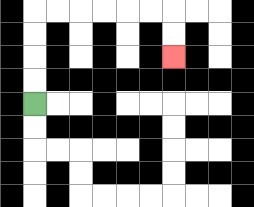{'start': '[1, 4]', 'end': '[7, 2]', 'path_directions': 'U,U,U,U,R,R,R,R,R,R,D,D', 'path_coordinates': '[[1, 4], [1, 3], [1, 2], [1, 1], [1, 0], [2, 0], [3, 0], [4, 0], [5, 0], [6, 0], [7, 0], [7, 1], [7, 2]]'}